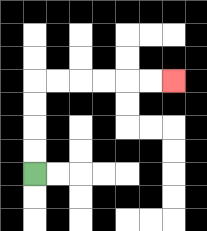{'start': '[1, 7]', 'end': '[7, 3]', 'path_directions': 'U,U,U,U,R,R,R,R,R,R', 'path_coordinates': '[[1, 7], [1, 6], [1, 5], [1, 4], [1, 3], [2, 3], [3, 3], [4, 3], [5, 3], [6, 3], [7, 3]]'}